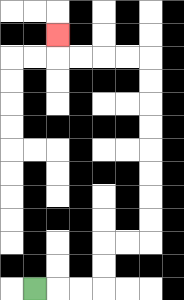{'start': '[1, 12]', 'end': '[2, 1]', 'path_directions': 'R,R,R,U,U,R,R,U,U,U,U,U,U,U,U,L,L,L,L,U', 'path_coordinates': '[[1, 12], [2, 12], [3, 12], [4, 12], [4, 11], [4, 10], [5, 10], [6, 10], [6, 9], [6, 8], [6, 7], [6, 6], [6, 5], [6, 4], [6, 3], [6, 2], [5, 2], [4, 2], [3, 2], [2, 2], [2, 1]]'}